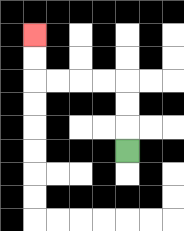{'start': '[5, 6]', 'end': '[1, 1]', 'path_directions': 'U,U,U,L,L,L,L,U,U', 'path_coordinates': '[[5, 6], [5, 5], [5, 4], [5, 3], [4, 3], [3, 3], [2, 3], [1, 3], [1, 2], [1, 1]]'}